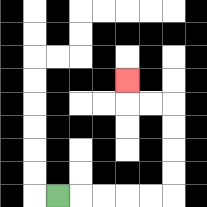{'start': '[2, 8]', 'end': '[5, 3]', 'path_directions': 'R,R,R,R,R,U,U,U,U,L,L,U', 'path_coordinates': '[[2, 8], [3, 8], [4, 8], [5, 8], [6, 8], [7, 8], [7, 7], [7, 6], [7, 5], [7, 4], [6, 4], [5, 4], [5, 3]]'}